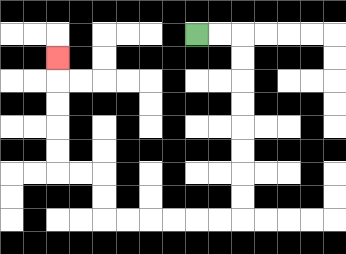{'start': '[8, 1]', 'end': '[2, 2]', 'path_directions': 'R,R,D,D,D,D,D,D,D,D,L,L,L,L,L,L,U,U,L,L,U,U,U,U,U', 'path_coordinates': '[[8, 1], [9, 1], [10, 1], [10, 2], [10, 3], [10, 4], [10, 5], [10, 6], [10, 7], [10, 8], [10, 9], [9, 9], [8, 9], [7, 9], [6, 9], [5, 9], [4, 9], [4, 8], [4, 7], [3, 7], [2, 7], [2, 6], [2, 5], [2, 4], [2, 3], [2, 2]]'}